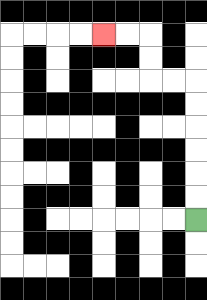{'start': '[8, 9]', 'end': '[4, 1]', 'path_directions': 'U,U,U,U,U,U,L,L,U,U,L,L', 'path_coordinates': '[[8, 9], [8, 8], [8, 7], [8, 6], [8, 5], [8, 4], [8, 3], [7, 3], [6, 3], [6, 2], [6, 1], [5, 1], [4, 1]]'}